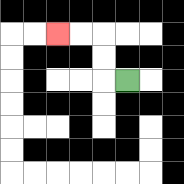{'start': '[5, 3]', 'end': '[2, 1]', 'path_directions': 'L,U,U,L,L', 'path_coordinates': '[[5, 3], [4, 3], [4, 2], [4, 1], [3, 1], [2, 1]]'}